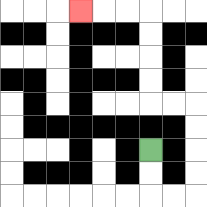{'start': '[6, 6]', 'end': '[3, 0]', 'path_directions': 'D,D,R,R,U,U,U,U,L,L,U,U,U,U,L,L,L', 'path_coordinates': '[[6, 6], [6, 7], [6, 8], [7, 8], [8, 8], [8, 7], [8, 6], [8, 5], [8, 4], [7, 4], [6, 4], [6, 3], [6, 2], [6, 1], [6, 0], [5, 0], [4, 0], [3, 0]]'}